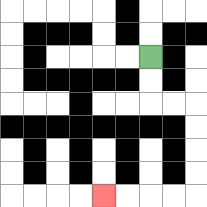{'start': '[6, 2]', 'end': '[4, 8]', 'path_directions': 'D,D,R,R,D,D,D,D,L,L,L,L', 'path_coordinates': '[[6, 2], [6, 3], [6, 4], [7, 4], [8, 4], [8, 5], [8, 6], [8, 7], [8, 8], [7, 8], [6, 8], [5, 8], [4, 8]]'}